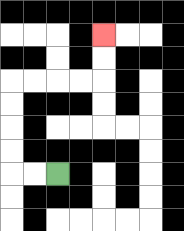{'start': '[2, 7]', 'end': '[4, 1]', 'path_directions': 'L,L,U,U,U,U,R,R,R,R,U,U', 'path_coordinates': '[[2, 7], [1, 7], [0, 7], [0, 6], [0, 5], [0, 4], [0, 3], [1, 3], [2, 3], [3, 3], [4, 3], [4, 2], [4, 1]]'}